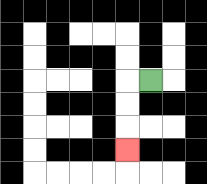{'start': '[6, 3]', 'end': '[5, 6]', 'path_directions': 'L,D,D,D', 'path_coordinates': '[[6, 3], [5, 3], [5, 4], [5, 5], [5, 6]]'}